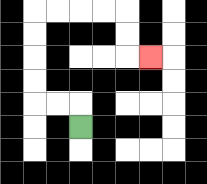{'start': '[3, 5]', 'end': '[6, 2]', 'path_directions': 'U,L,L,U,U,U,U,R,R,R,R,D,D,R', 'path_coordinates': '[[3, 5], [3, 4], [2, 4], [1, 4], [1, 3], [1, 2], [1, 1], [1, 0], [2, 0], [3, 0], [4, 0], [5, 0], [5, 1], [5, 2], [6, 2]]'}